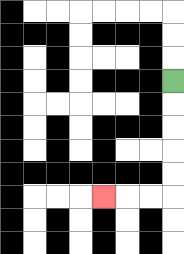{'start': '[7, 3]', 'end': '[4, 8]', 'path_directions': 'D,D,D,D,D,L,L,L', 'path_coordinates': '[[7, 3], [7, 4], [7, 5], [7, 6], [7, 7], [7, 8], [6, 8], [5, 8], [4, 8]]'}